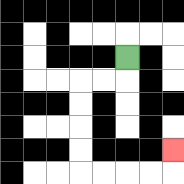{'start': '[5, 2]', 'end': '[7, 6]', 'path_directions': 'D,L,L,D,D,D,D,R,R,R,R,U', 'path_coordinates': '[[5, 2], [5, 3], [4, 3], [3, 3], [3, 4], [3, 5], [3, 6], [3, 7], [4, 7], [5, 7], [6, 7], [7, 7], [7, 6]]'}